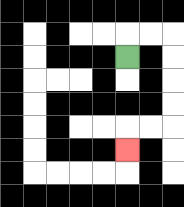{'start': '[5, 2]', 'end': '[5, 6]', 'path_directions': 'U,R,R,D,D,D,D,L,L,D', 'path_coordinates': '[[5, 2], [5, 1], [6, 1], [7, 1], [7, 2], [7, 3], [7, 4], [7, 5], [6, 5], [5, 5], [5, 6]]'}